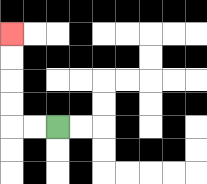{'start': '[2, 5]', 'end': '[0, 1]', 'path_directions': 'L,L,U,U,U,U', 'path_coordinates': '[[2, 5], [1, 5], [0, 5], [0, 4], [0, 3], [0, 2], [0, 1]]'}